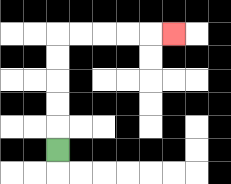{'start': '[2, 6]', 'end': '[7, 1]', 'path_directions': 'U,U,U,U,U,R,R,R,R,R', 'path_coordinates': '[[2, 6], [2, 5], [2, 4], [2, 3], [2, 2], [2, 1], [3, 1], [4, 1], [5, 1], [6, 1], [7, 1]]'}